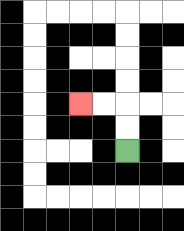{'start': '[5, 6]', 'end': '[3, 4]', 'path_directions': 'U,U,L,L', 'path_coordinates': '[[5, 6], [5, 5], [5, 4], [4, 4], [3, 4]]'}